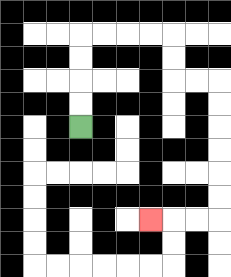{'start': '[3, 5]', 'end': '[6, 9]', 'path_directions': 'U,U,U,U,R,R,R,R,D,D,R,R,D,D,D,D,D,D,L,L,L', 'path_coordinates': '[[3, 5], [3, 4], [3, 3], [3, 2], [3, 1], [4, 1], [5, 1], [6, 1], [7, 1], [7, 2], [7, 3], [8, 3], [9, 3], [9, 4], [9, 5], [9, 6], [9, 7], [9, 8], [9, 9], [8, 9], [7, 9], [6, 9]]'}